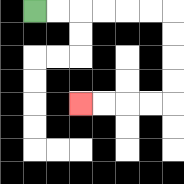{'start': '[1, 0]', 'end': '[3, 4]', 'path_directions': 'R,R,R,R,R,R,D,D,D,D,L,L,L,L', 'path_coordinates': '[[1, 0], [2, 0], [3, 0], [4, 0], [5, 0], [6, 0], [7, 0], [7, 1], [7, 2], [7, 3], [7, 4], [6, 4], [5, 4], [4, 4], [3, 4]]'}